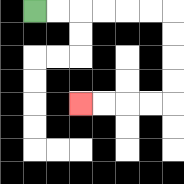{'start': '[1, 0]', 'end': '[3, 4]', 'path_directions': 'R,R,R,R,R,R,D,D,D,D,L,L,L,L', 'path_coordinates': '[[1, 0], [2, 0], [3, 0], [4, 0], [5, 0], [6, 0], [7, 0], [7, 1], [7, 2], [7, 3], [7, 4], [6, 4], [5, 4], [4, 4], [3, 4]]'}